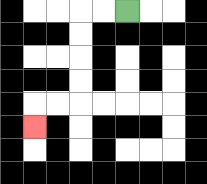{'start': '[5, 0]', 'end': '[1, 5]', 'path_directions': 'L,L,D,D,D,D,L,L,D', 'path_coordinates': '[[5, 0], [4, 0], [3, 0], [3, 1], [3, 2], [3, 3], [3, 4], [2, 4], [1, 4], [1, 5]]'}